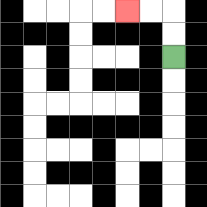{'start': '[7, 2]', 'end': '[5, 0]', 'path_directions': 'U,U,L,L', 'path_coordinates': '[[7, 2], [7, 1], [7, 0], [6, 0], [5, 0]]'}